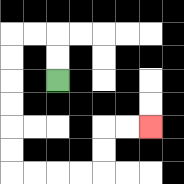{'start': '[2, 3]', 'end': '[6, 5]', 'path_directions': 'U,U,L,L,D,D,D,D,D,D,R,R,R,R,U,U,R,R', 'path_coordinates': '[[2, 3], [2, 2], [2, 1], [1, 1], [0, 1], [0, 2], [0, 3], [0, 4], [0, 5], [0, 6], [0, 7], [1, 7], [2, 7], [3, 7], [4, 7], [4, 6], [4, 5], [5, 5], [6, 5]]'}